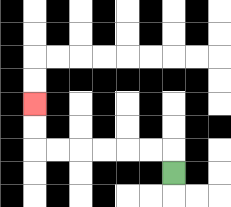{'start': '[7, 7]', 'end': '[1, 4]', 'path_directions': 'U,L,L,L,L,L,L,U,U', 'path_coordinates': '[[7, 7], [7, 6], [6, 6], [5, 6], [4, 6], [3, 6], [2, 6], [1, 6], [1, 5], [1, 4]]'}